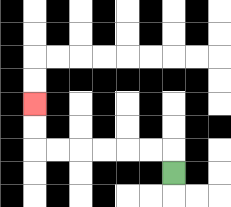{'start': '[7, 7]', 'end': '[1, 4]', 'path_directions': 'U,L,L,L,L,L,L,U,U', 'path_coordinates': '[[7, 7], [7, 6], [6, 6], [5, 6], [4, 6], [3, 6], [2, 6], [1, 6], [1, 5], [1, 4]]'}